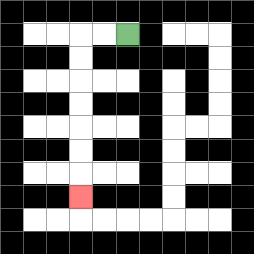{'start': '[5, 1]', 'end': '[3, 8]', 'path_directions': 'L,L,D,D,D,D,D,D,D', 'path_coordinates': '[[5, 1], [4, 1], [3, 1], [3, 2], [3, 3], [3, 4], [3, 5], [3, 6], [3, 7], [3, 8]]'}